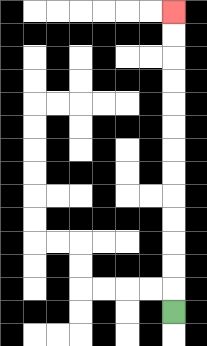{'start': '[7, 13]', 'end': '[7, 0]', 'path_directions': 'U,U,U,U,U,U,U,U,U,U,U,U,U', 'path_coordinates': '[[7, 13], [7, 12], [7, 11], [7, 10], [7, 9], [7, 8], [7, 7], [7, 6], [7, 5], [7, 4], [7, 3], [7, 2], [7, 1], [7, 0]]'}